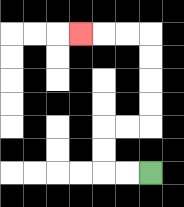{'start': '[6, 7]', 'end': '[3, 1]', 'path_directions': 'L,L,U,U,R,R,U,U,U,U,L,L,L', 'path_coordinates': '[[6, 7], [5, 7], [4, 7], [4, 6], [4, 5], [5, 5], [6, 5], [6, 4], [6, 3], [6, 2], [6, 1], [5, 1], [4, 1], [3, 1]]'}